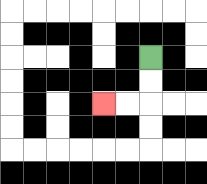{'start': '[6, 2]', 'end': '[4, 4]', 'path_directions': 'D,D,L,L', 'path_coordinates': '[[6, 2], [6, 3], [6, 4], [5, 4], [4, 4]]'}